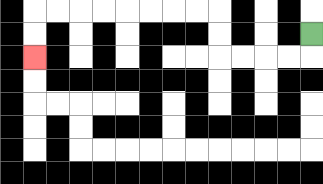{'start': '[13, 1]', 'end': '[1, 2]', 'path_directions': 'D,L,L,L,L,U,U,L,L,L,L,L,L,L,L,D,D', 'path_coordinates': '[[13, 1], [13, 2], [12, 2], [11, 2], [10, 2], [9, 2], [9, 1], [9, 0], [8, 0], [7, 0], [6, 0], [5, 0], [4, 0], [3, 0], [2, 0], [1, 0], [1, 1], [1, 2]]'}